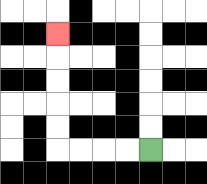{'start': '[6, 6]', 'end': '[2, 1]', 'path_directions': 'L,L,L,L,U,U,U,U,U', 'path_coordinates': '[[6, 6], [5, 6], [4, 6], [3, 6], [2, 6], [2, 5], [2, 4], [2, 3], [2, 2], [2, 1]]'}